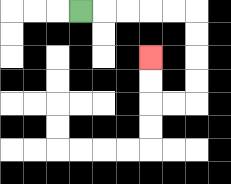{'start': '[3, 0]', 'end': '[6, 2]', 'path_directions': 'R,R,R,R,R,D,D,D,D,L,L,U,U', 'path_coordinates': '[[3, 0], [4, 0], [5, 0], [6, 0], [7, 0], [8, 0], [8, 1], [8, 2], [8, 3], [8, 4], [7, 4], [6, 4], [6, 3], [6, 2]]'}